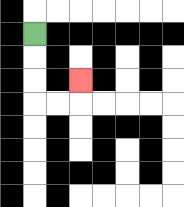{'start': '[1, 1]', 'end': '[3, 3]', 'path_directions': 'D,D,D,R,R,U', 'path_coordinates': '[[1, 1], [1, 2], [1, 3], [1, 4], [2, 4], [3, 4], [3, 3]]'}